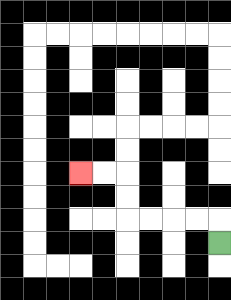{'start': '[9, 10]', 'end': '[3, 7]', 'path_directions': 'U,L,L,L,L,U,U,L,L', 'path_coordinates': '[[9, 10], [9, 9], [8, 9], [7, 9], [6, 9], [5, 9], [5, 8], [5, 7], [4, 7], [3, 7]]'}